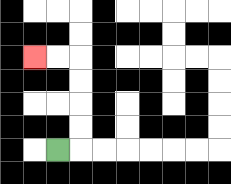{'start': '[2, 6]', 'end': '[1, 2]', 'path_directions': 'R,U,U,U,U,L,L', 'path_coordinates': '[[2, 6], [3, 6], [3, 5], [3, 4], [3, 3], [3, 2], [2, 2], [1, 2]]'}